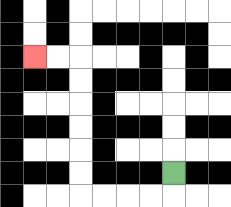{'start': '[7, 7]', 'end': '[1, 2]', 'path_directions': 'D,L,L,L,L,U,U,U,U,U,U,L,L', 'path_coordinates': '[[7, 7], [7, 8], [6, 8], [5, 8], [4, 8], [3, 8], [3, 7], [3, 6], [3, 5], [3, 4], [3, 3], [3, 2], [2, 2], [1, 2]]'}